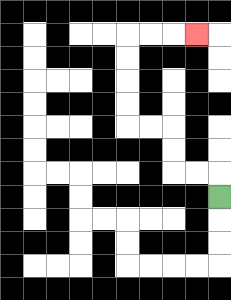{'start': '[9, 8]', 'end': '[8, 1]', 'path_directions': 'U,L,L,U,U,L,L,U,U,U,U,R,R,R', 'path_coordinates': '[[9, 8], [9, 7], [8, 7], [7, 7], [7, 6], [7, 5], [6, 5], [5, 5], [5, 4], [5, 3], [5, 2], [5, 1], [6, 1], [7, 1], [8, 1]]'}